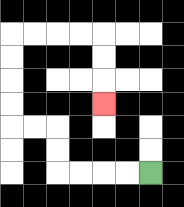{'start': '[6, 7]', 'end': '[4, 4]', 'path_directions': 'L,L,L,L,U,U,L,L,U,U,U,U,R,R,R,R,D,D,D', 'path_coordinates': '[[6, 7], [5, 7], [4, 7], [3, 7], [2, 7], [2, 6], [2, 5], [1, 5], [0, 5], [0, 4], [0, 3], [0, 2], [0, 1], [1, 1], [2, 1], [3, 1], [4, 1], [4, 2], [4, 3], [4, 4]]'}